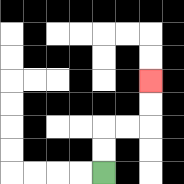{'start': '[4, 7]', 'end': '[6, 3]', 'path_directions': 'U,U,R,R,U,U', 'path_coordinates': '[[4, 7], [4, 6], [4, 5], [5, 5], [6, 5], [6, 4], [6, 3]]'}